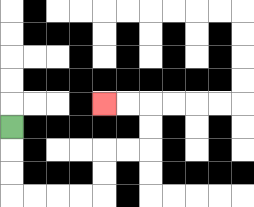{'start': '[0, 5]', 'end': '[4, 4]', 'path_directions': 'D,D,D,R,R,R,R,U,U,R,R,U,U,L,L', 'path_coordinates': '[[0, 5], [0, 6], [0, 7], [0, 8], [1, 8], [2, 8], [3, 8], [4, 8], [4, 7], [4, 6], [5, 6], [6, 6], [6, 5], [6, 4], [5, 4], [4, 4]]'}